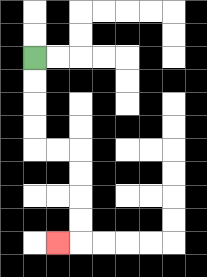{'start': '[1, 2]', 'end': '[2, 10]', 'path_directions': 'D,D,D,D,R,R,D,D,D,D,L', 'path_coordinates': '[[1, 2], [1, 3], [1, 4], [1, 5], [1, 6], [2, 6], [3, 6], [3, 7], [3, 8], [3, 9], [3, 10], [2, 10]]'}